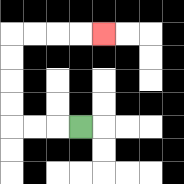{'start': '[3, 5]', 'end': '[4, 1]', 'path_directions': 'L,L,L,U,U,U,U,R,R,R,R', 'path_coordinates': '[[3, 5], [2, 5], [1, 5], [0, 5], [0, 4], [0, 3], [0, 2], [0, 1], [1, 1], [2, 1], [3, 1], [4, 1]]'}